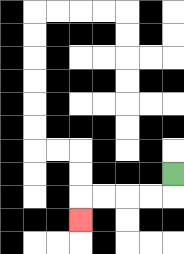{'start': '[7, 7]', 'end': '[3, 9]', 'path_directions': 'D,L,L,L,L,D', 'path_coordinates': '[[7, 7], [7, 8], [6, 8], [5, 8], [4, 8], [3, 8], [3, 9]]'}